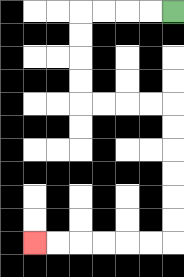{'start': '[7, 0]', 'end': '[1, 10]', 'path_directions': 'L,L,L,L,D,D,D,D,R,R,R,R,D,D,D,D,D,D,L,L,L,L,L,L', 'path_coordinates': '[[7, 0], [6, 0], [5, 0], [4, 0], [3, 0], [3, 1], [3, 2], [3, 3], [3, 4], [4, 4], [5, 4], [6, 4], [7, 4], [7, 5], [7, 6], [7, 7], [7, 8], [7, 9], [7, 10], [6, 10], [5, 10], [4, 10], [3, 10], [2, 10], [1, 10]]'}